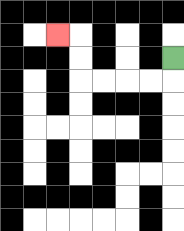{'start': '[7, 2]', 'end': '[2, 1]', 'path_directions': 'D,L,L,L,L,U,U,L', 'path_coordinates': '[[7, 2], [7, 3], [6, 3], [5, 3], [4, 3], [3, 3], [3, 2], [3, 1], [2, 1]]'}